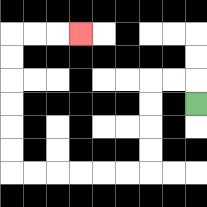{'start': '[8, 4]', 'end': '[3, 1]', 'path_directions': 'U,L,L,D,D,D,D,L,L,L,L,L,L,U,U,U,U,U,U,R,R,R', 'path_coordinates': '[[8, 4], [8, 3], [7, 3], [6, 3], [6, 4], [6, 5], [6, 6], [6, 7], [5, 7], [4, 7], [3, 7], [2, 7], [1, 7], [0, 7], [0, 6], [0, 5], [0, 4], [0, 3], [0, 2], [0, 1], [1, 1], [2, 1], [3, 1]]'}